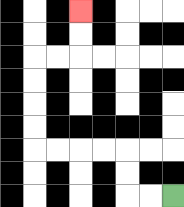{'start': '[7, 8]', 'end': '[3, 0]', 'path_directions': 'L,L,U,U,L,L,L,L,U,U,U,U,R,R,U,U', 'path_coordinates': '[[7, 8], [6, 8], [5, 8], [5, 7], [5, 6], [4, 6], [3, 6], [2, 6], [1, 6], [1, 5], [1, 4], [1, 3], [1, 2], [2, 2], [3, 2], [3, 1], [3, 0]]'}